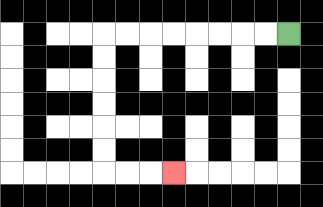{'start': '[12, 1]', 'end': '[7, 7]', 'path_directions': 'L,L,L,L,L,L,L,L,D,D,D,D,D,D,R,R,R', 'path_coordinates': '[[12, 1], [11, 1], [10, 1], [9, 1], [8, 1], [7, 1], [6, 1], [5, 1], [4, 1], [4, 2], [4, 3], [4, 4], [4, 5], [4, 6], [4, 7], [5, 7], [6, 7], [7, 7]]'}